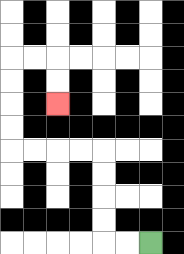{'start': '[6, 10]', 'end': '[2, 4]', 'path_directions': 'L,L,U,U,U,U,L,L,L,L,U,U,U,U,R,R,D,D', 'path_coordinates': '[[6, 10], [5, 10], [4, 10], [4, 9], [4, 8], [4, 7], [4, 6], [3, 6], [2, 6], [1, 6], [0, 6], [0, 5], [0, 4], [0, 3], [0, 2], [1, 2], [2, 2], [2, 3], [2, 4]]'}